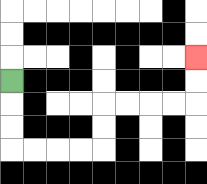{'start': '[0, 3]', 'end': '[8, 2]', 'path_directions': 'D,D,D,R,R,R,R,U,U,R,R,R,R,U,U', 'path_coordinates': '[[0, 3], [0, 4], [0, 5], [0, 6], [1, 6], [2, 6], [3, 6], [4, 6], [4, 5], [4, 4], [5, 4], [6, 4], [7, 4], [8, 4], [8, 3], [8, 2]]'}